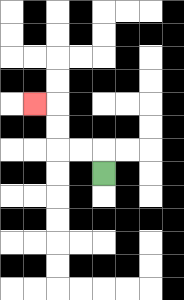{'start': '[4, 7]', 'end': '[1, 4]', 'path_directions': 'U,L,L,U,U,L', 'path_coordinates': '[[4, 7], [4, 6], [3, 6], [2, 6], [2, 5], [2, 4], [1, 4]]'}